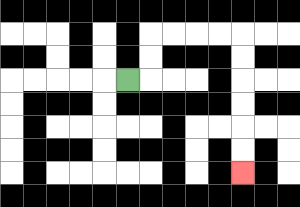{'start': '[5, 3]', 'end': '[10, 7]', 'path_directions': 'R,U,U,R,R,R,R,D,D,D,D,D,D', 'path_coordinates': '[[5, 3], [6, 3], [6, 2], [6, 1], [7, 1], [8, 1], [9, 1], [10, 1], [10, 2], [10, 3], [10, 4], [10, 5], [10, 6], [10, 7]]'}